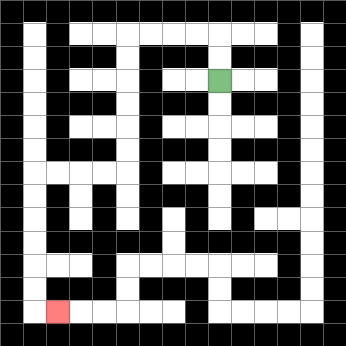{'start': '[9, 3]', 'end': '[2, 13]', 'path_directions': 'U,U,L,L,L,L,D,D,D,D,D,D,L,L,L,L,D,D,D,D,D,D,R', 'path_coordinates': '[[9, 3], [9, 2], [9, 1], [8, 1], [7, 1], [6, 1], [5, 1], [5, 2], [5, 3], [5, 4], [5, 5], [5, 6], [5, 7], [4, 7], [3, 7], [2, 7], [1, 7], [1, 8], [1, 9], [1, 10], [1, 11], [1, 12], [1, 13], [2, 13]]'}